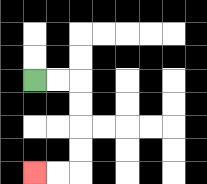{'start': '[1, 3]', 'end': '[1, 7]', 'path_directions': 'R,R,D,D,D,D,L,L', 'path_coordinates': '[[1, 3], [2, 3], [3, 3], [3, 4], [3, 5], [3, 6], [3, 7], [2, 7], [1, 7]]'}